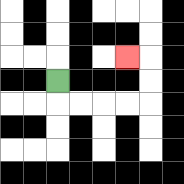{'start': '[2, 3]', 'end': '[5, 2]', 'path_directions': 'D,R,R,R,R,U,U,L', 'path_coordinates': '[[2, 3], [2, 4], [3, 4], [4, 4], [5, 4], [6, 4], [6, 3], [6, 2], [5, 2]]'}